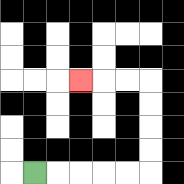{'start': '[1, 7]', 'end': '[3, 3]', 'path_directions': 'R,R,R,R,R,U,U,U,U,L,L,L', 'path_coordinates': '[[1, 7], [2, 7], [3, 7], [4, 7], [5, 7], [6, 7], [6, 6], [6, 5], [6, 4], [6, 3], [5, 3], [4, 3], [3, 3]]'}